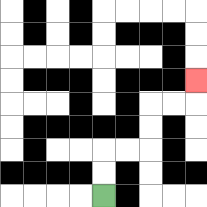{'start': '[4, 8]', 'end': '[8, 3]', 'path_directions': 'U,U,R,R,U,U,R,R,U', 'path_coordinates': '[[4, 8], [4, 7], [4, 6], [5, 6], [6, 6], [6, 5], [6, 4], [7, 4], [8, 4], [8, 3]]'}